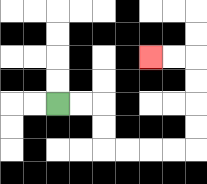{'start': '[2, 4]', 'end': '[6, 2]', 'path_directions': 'R,R,D,D,R,R,R,R,U,U,U,U,L,L', 'path_coordinates': '[[2, 4], [3, 4], [4, 4], [4, 5], [4, 6], [5, 6], [6, 6], [7, 6], [8, 6], [8, 5], [8, 4], [8, 3], [8, 2], [7, 2], [6, 2]]'}